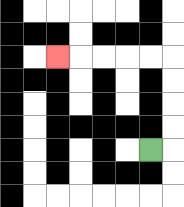{'start': '[6, 6]', 'end': '[2, 2]', 'path_directions': 'R,U,U,U,U,L,L,L,L,L', 'path_coordinates': '[[6, 6], [7, 6], [7, 5], [7, 4], [7, 3], [7, 2], [6, 2], [5, 2], [4, 2], [3, 2], [2, 2]]'}